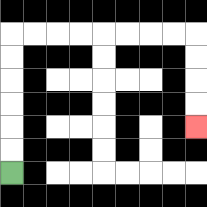{'start': '[0, 7]', 'end': '[8, 5]', 'path_directions': 'U,U,U,U,U,U,R,R,R,R,R,R,R,R,D,D,D,D', 'path_coordinates': '[[0, 7], [0, 6], [0, 5], [0, 4], [0, 3], [0, 2], [0, 1], [1, 1], [2, 1], [3, 1], [4, 1], [5, 1], [6, 1], [7, 1], [8, 1], [8, 2], [8, 3], [8, 4], [8, 5]]'}